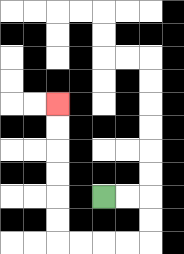{'start': '[4, 8]', 'end': '[2, 4]', 'path_directions': 'R,R,D,D,L,L,L,L,U,U,U,U,U,U', 'path_coordinates': '[[4, 8], [5, 8], [6, 8], [6, 9], [6, 10], [5, 10], [4, 10], [3, 10], [2, 10], [2, 9], [2, 8], [2, 7], [2, 6], [2, 5], [2, 4]]'}